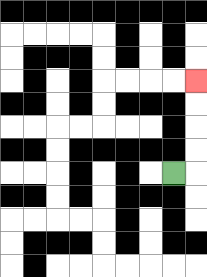{'start': '[7, 7]', 'end': '[8, 3]', 'path_directions': 'R,U,U,U,U', 'path_coordinates': '[[7, 7], [8, 7], [8, 6], [8, 5], [8, 4], [8, 3]]'}